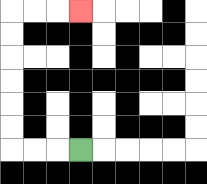{'start': '[3, 6]', 'end': '[3, 0]', 'path_directions': 'L,L,L,U,U,U,U,U,U,R,R,R', 'path_coordinates': '[[3, 6], [2, 6], [1, 6], [0, 6], [0, 5], [0, 4], [0, 3], [0, 2], [0, 1], [0, 0], [1, 0], [2, 0], [3, 0]]'}